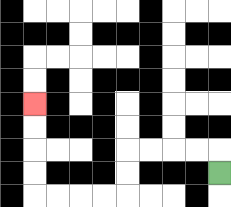{'start': '[9, 7]', 'end': '[1, 4]', 'path_directions': 'U,L,L,L,L,D,D,L,L,L,L,U,U,U,U', 'path_coordinates': '[[9, 7], [9, 6], [8, 6], [7, 6], [6, 6], [5, 6], [5, 7], [5, 8], [4, 8], [3, 8], [2, 8], [1, 8], [1, 7], [1, 6], [1, 5], [1, 4]]'}